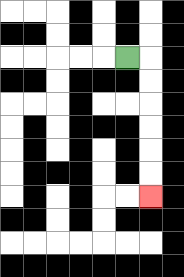{'start': '[5, 2]', 'end': '[6, 8]', 'path_directions': 'R,D,D,D,D,D,D', 'path_coordinates': '[[5, 2], [6, 2], [6, 3], [6, 4], [6, 5], [6, 6], [6, 7], [6, 8]]'}